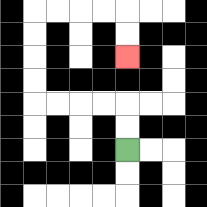{'start': '[5, 6]', 'end': '[5, 2]', 'path_directions': 'U,U,L,L,L,L,U,U,U,U,R,R,R,R,D,D', 'path_coordinates': '[[5, 6], [5, 5], [5, 4], [4, 4], [3, 4], [2, 4], [1, 4], [1, 3], [1, 2], [1, 1], [1, 0], [2, 0], [3, 0], [4, 0], [5, 0], [5, 1], [5, 2]]'}